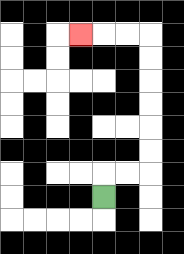{'start': '[4, 8]', 'end': '[3, 1]', 'path_directions': 'U,R,R,U,U,U,U,U,U,L,L,L', 'path_coordinates': '[[4, 8], [4, 7], [5, 7], [6, 7], [6, 6], [6, 5], [6, 4], [6, 3], [6, 2], [6, 1], [5, 1], [4, 1], [3, 1]]'}